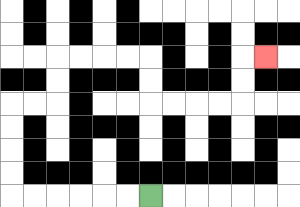{'start': '[6, 8]', 'end': '[11, 2]', 'path_directions': 'L,L,L,L,L,L,U,U,U,U,R,R,U,U,R,R,R,R,D,D,R,R,R,R,U,U,R', 'path_coordinates': '[[6, 8], [5, 8], [4, 8], [3, 8], [2, 8], [1, 8], [0, 8], [0, 7], [0, 6], [0, 5], [0, 4], [1, 4], [2, 4], [2, 3], [2, 2], [3, 2], [4, 2], [5, 2], [6, 2], [6, 3], [6, 4], [7, 4], [8, 4], [9, 4], [10, 4], [10, 3], [10, 2], [11, 2]]'}